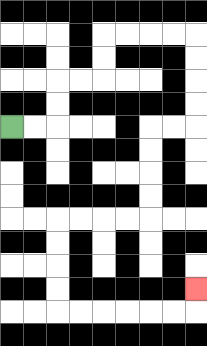{'start': '[0, 5]', 'end': '[8, 12]', 'path_directions': 'R,R,U,U,R,R,U,U,R,R,R,R,D,D,D,D,L,L,D,D,D,D,L,L,L,L,D,D,D,D,R,R,R,R,R,R,U', 'path_coordinates': '[[0, 5], [1, 5], [2, 5], [2, 4], [2, 3], [3, 3], [4, 3], [4, 2], [4, 1], [5, 1], [6, 1], [7, 1], [8, 1], [8, 2], [8, 3], [8, 4], [8, 5], [7, 5], [6, 5], [6, 6], [6, 7], [6, 8], [6, 9], [5, 9], [4, 9], [3, 9], [2, 9], [2, 10], [2, 11], [2, 12], [2, 13], [3, 13], [4, 13], [5, 13], [6, 13], [7, 13], [8, 13], [8, 12]]'}